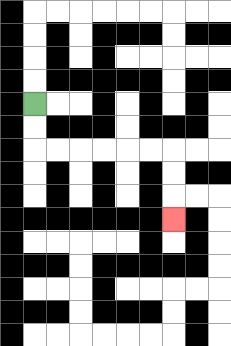{'start': '[1, 4]', 'end': '[7, 9]', 'path_directions': 'D,D,R,R,R,R,R,R,D,D,D', 'path_coordinates': '[[1, 4], [1, 5], [1, 6], [2, 6], [3, 6], [4, 6], [5, 6], [6, 6], [7, 6], [7, 7], [7, 8], [7, 9]]'}